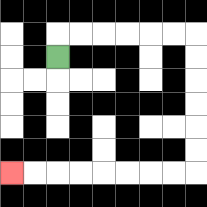{'start': '[2, 2]', 'end': '[0, 7]', 'path_directions': 'U,R,R,R,R,R,R,D,D,D,D,D,D,L,L,L,L,L,L,L,L', 'path_coordinates': '[[2, 2], [2, 1], [3, 1], [4, 1], [5, 1], [6, 1], [7, 1], [8, 1], [8, 2], [8, 3], [8, 4], [8, 5], [8, 6], [8, 7], [7, 7], [6, 7], [5, 7], [4, 7], [3, 7], [2, 7], [1, 7], [0, 7]]'}